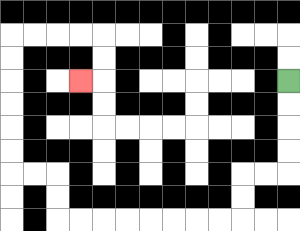{'start': '[12, 3]', 'end': '[3, 3]', 'path_directions': 'D,D,D,D,L,L,D,D,L,L,L,L,L,L,L,L,U,U,L,L,U,U,U,U,U,U,R,R,R,R,D,D,L', 'path_coordinates': '[[12, 3], [12, 4], [12, 5], [12, 6], [12, 7], [11, 7], [10, 7], [10, 8], [10, 9], [9, 9], [8, 9], [7, 9], [6, 9], [5, 9], [4, 9], [3, 9], [2, 9], [2, 8], [2, 7], [1, 7], [0, 7], [0, 6], [0, 5], [0, 4], [0, 3], [0, 2], [0, 1], [1, 1], [2, 1], [3, 1], [4, 1], [4, 2], [4, 3], [3, 3]]'}